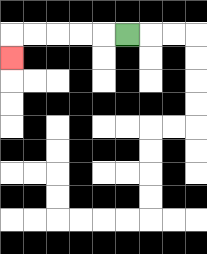{'start': '[5, 1]', 'end': '[0, 2]', 'path_directions': 'L,L,L,L,L,D', 'path_coordinates': '[[5, 1], [4, 1], [3, 1], [2, 1], [1, 1], [0, 1], [0, 2]]'}